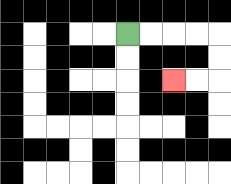{'start': '[5, 1]', 'end': '[7, 3]', 'path_directions': 'R,R,R,R,D,D,L,L', 'path_coordinates': '[[5, 1], [6, 1], [7, 1], [8, 1], [9, 1], [9, 2], [9, 3], [8, 3], [7, 3]]'}